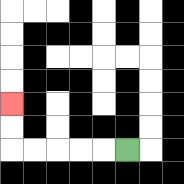{'start': '[5, 6]', 'end': '[0, 4]', 'path_directions': 'L,L,L,L,L,U,U', 'path_coordinates': '[[5, 6], [4, 6], [3, 6], [2, 6], [1, 6], [0, 6], [0, 5], [0, 4]]'}